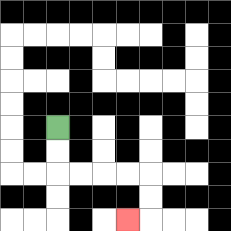{'start': '[2, 5]', 'end': '[5, 9]', 'path_directions': 'D,D,R,R,R,R,D,D,L', 'path_coordinates': '[[2, 5], [2, 6], [2, 7], [3, 7], [4, 7], [5, 7], [6, 7], [6, 8], [6, 9], [5, 9]]'}